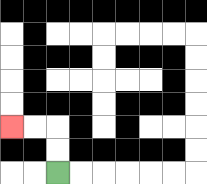{'start': '[2, 7]', 'end': '[0, 5]', 'path_directions': 'U,U,L,L', 'path_coordinates': '[[2, 7], [2, 6], [2, 5], [1, 5], [0, 5]]'}